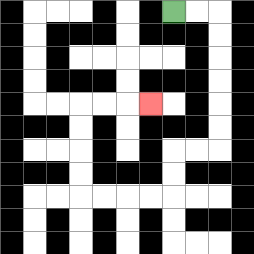{'start': '[7, 0]', 'end': '[6, 4]', 'path_directions': 'R,R,D,D,D,D,D,D,L,L,D,D,L,L,L,L,U,U,U,U,R,R,R', 'path_coordinates': '[[7, 0], [8, 0], [9, 0], [9, 1], [9, 2], [9, 3], [9, 4], [9, 5], [9, 6], [8, 6], [7, 6], [7, 7], [7, 8], [6, 8], [5, 8], [4, 8], [3, 8], [3, 7], [3, 6], [3, 5], [3, 4], [4, 4], [5, 4], [6, 4]]'}